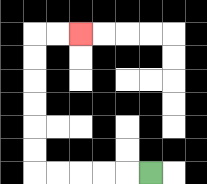{'start': '[6, 7]', 'end': '[3, 1]', 'path_directions': 'L,L,L,L,L,U,U,U,U,U,U,R,R', 'path_coordinates': '[[6, 7], [5, 7], [4, 7], [3, 7], [2, 7], [1, 7], [1, 6], [1, 5], [1, 4], [1, 3], [1, 2], [1, 1], [2, 1], [3, 1]]'}